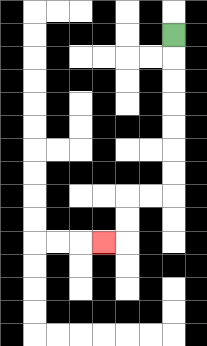{'start': '[7, 1]', 'end': '[4, 10]', 'path_directions': 'D,D,D,D,D,D,D,L,L,D,D,L', 'path_coordinates': '[[7, 1], [7, 2], [7, 3], [7, 4], [7, 5], [7, 6], [7, 7], [7, 8], [6, 8], [5, 8], [5, 9], [5, 10], [4, 10]]'}